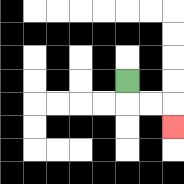{'start': '[5, 3]', 'end': '[7, 5]', 'path_directions': 'D,R,R,D', 'path_coordinates': '[[5, 3], [5, 4], [6, 4], [7, 4], [7, 5]]'}